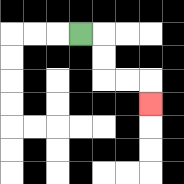{'start': '[3, 1]', 'end': '[6, 4]', 'path_directions': 'R,D,D,R,R,D', 'path_coordinates': '[[3, 1], [4, 1], [4, 2], [4, 3], [5, 3], [6, 3], [6, 4]]'}